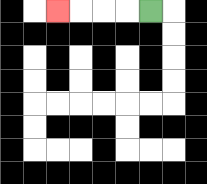{'start': '[6, 0]', 'end': '[2, 0]', 'path_directions': 'L,L,L,L', 'path_coordinates': '[[6, 0], [5, 0], [4, 0], [3, 0], [2, 0]]'}